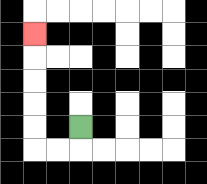{'start': '[3, 5]', 'end': '[1, 1]', 'path_directions': 'D,L,L,U,U,U,U,U', 'path_coordinates': '[[3, 5], [3, 6], [2, 6], [1, 6], [1, 5], [1, 4], [1, 3], [1, 2], [1, 1]]'}